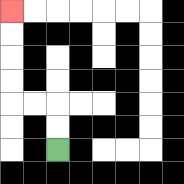{'start': '[2, 6]', 'end': '[0, 0]', 'path_directions': 'U,U,L,L,U,U,U,U', 'path_coordinates': '[[2, 6], [2, 5], [2, 4], [1, 4], [0, 4], [0, 3], [0, 2], [0, 1], [0, 0]]'}